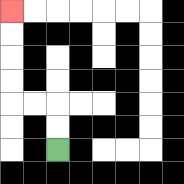{'start': '[2, 6]', 'end': '[0, 0]', 'path_directions': 'U,U,L,L,U,U,U,U', 'path_coordinates': '[[2, 6], [2, 5], [2, 4], [1, 4], [0, 4], [0, 3], [0, 2], [0, 1], [0, 0]]'}